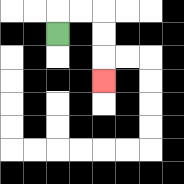{'start': '[2, 1]', 'end': '[4, 3]', 'path_directions': 'U,R,R,D,D,D', 'path_coordinates': '[[2, 1], [2, 0], [3, 0], [4, 0], [4, 1], [4, 2], [4, 3]]'}